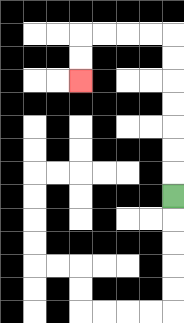{'start': '[7, 8]', 'end': '[3, 3]', 'path_directions': 'U,U,U,U,U,U,U,L,L,L,L,D,D', 'path_coordinates': '[[7, 8], [7, 7], [7, 6], [7, 5], [7, 4], [7, 3], [7, 2], [7, 1], [6, 1], [5, 1], [4, 1], [3, 1], [3, 2], [3, 3]]'}